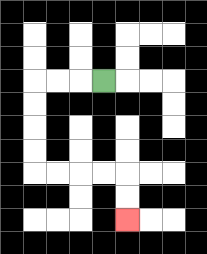{'start': '[4, 3]', 'end': '[5, 9]', 'path_directions': 'L,L,L,D,D,D,D,R,R,R,R,D,D', 'path_coordinates': '[[4, 3], [3, 3], [2, 3], [1, 3], [1, 4], [1, 5], [1, 6], [1, 7], [2, 7], [3, 7], [4, 7], [5, 7], [5, 8], [5, 9]]'}